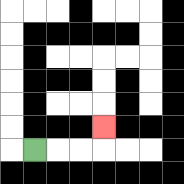{'start': '[1, 6]', 'end': '[4, 5]', 'path_directions': 'R,R,R,U', 'path_coordinates': '[[1, 6], [2, 6], [3, 6], [4, 6], [4, 5]]'}